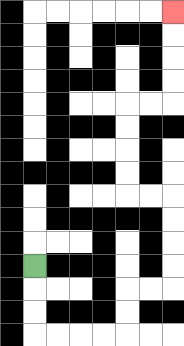{'start': '[1, 11]', 'end': '[7, 0]', 'path_directions': 'D,D,D,R,R,R,R,U,U,R,R,U,U,U,U,L,L,U,U,U,U,R,R,U,U,U,U', 'path_coordinates': '[[1, 11], [1, 12], [1, 13], [1, 14], [2, 14], [3, 14], [4, 14], [5, 14], [5, 13], [5, 12], [6, 12], [7, 12], [7, 11], [7, 10], [7, 9], [7, 8], [6, 8], [5, 8], [5, 7], [5, 6], [5, 5], [5, 4], [6, 4], [7, 4], [7, 3], [7, 2], [7, 1], [7, 0]]'}